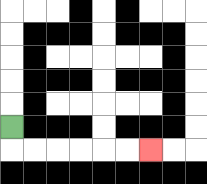{'start': '[0, 5]', 'end': '[6, 6]', 'path_directions': 'D,R,R,R,R,R,R', 'path_coordinates': '[[0, 5], [0, 6], [1, 6], [2, 6], [3, 6], [4, 6], [5, 6], [6, 6]]'}